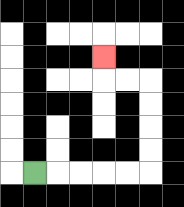{'start': '[1, 7]', 'end': '[4, 2]', 'path_directions': 'R,R,R,R,R,U,U,U,U,L,L,U', 'path_coordinates': '[[1, 7], [2, 7], [3, 7], [4, 7], [5, 7], [6, 7], [6, 6], [6, 5], [6, 4], [6, 3], [5, 3], [4, 3], [4, 2]]'}